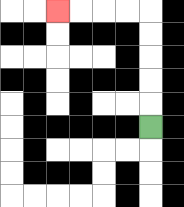{'start': '[6, 5]', 'end': '[2, 0]', 'path_directions': 'U,U,U,U,U,L,L,L,L', 'path_coordinates': '[[6, 5], [6, 4], [6, 3], [6, 2], [6, 1], [6, 0], [5, 0], [4, 0], [3, 0], [2, 0]]'}